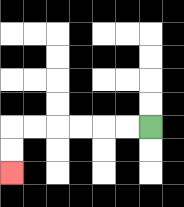{'start': '[6, 5]', 'end': '[0, 7]', 'path_directions': 'L,L,L,L,L,L,D,D', 'path_coordinates': '[[6, 5], [5, 5], [4, 5], [3, 5], [2, 5], [1, 5], [0, 5], [0, 6], [0, 7]]'}